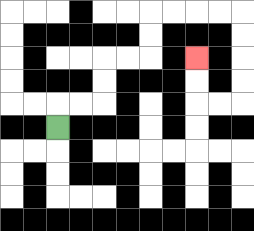{'start': '[2, 5]', 'end': '[8, 2]', 'path_directions': 'U,R,R,U,U,R,R,U,U,R,R,R,R,D,D,D,D,L,L,U,U', 'path_coordinates': '[[2, 5], [2, 4], [3, 4], [4, 4], [4, 3], [4, 2], [5, 2], [6, 2], [6, 1], [6, 0], [7, 0], [8, 0], [9, 0], [10, 0], [10, 1], [10, 2], [10, 3], [10, 4], [9, 4], [8, 4], [8, 3], [8, 2]]'}